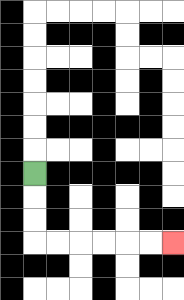{'start': '[1, 7]', 'end': '[7, 10]', 'path_directions': 'D,D,D,R,R,R,R,R,R', 'path_coordinates': '[[1, 7], [1, 8], [1, 9], [1, 10], [2, 10], [3, 10], [4, 10], [5, 10], [6, 10], [7, 10]]'}